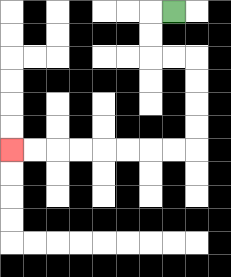{'start': '[7, 0]', 'end': '[0, 6]', 'path_directions': 'L,D,D,R,R,D,D,D,D,L,L,L,L,L,L,L,L', 'path_coordinates': '[[7, 0], [6, 0], [6, 1], [6, 2], [7, 2], [8, 2], [8, 3], [8, 4], [8, 5], [8, 6], [7, 6], [6, 6], [5, 6], [4, 6], [3, 6], [2, 6], [1, 6], [0, 6]]'}